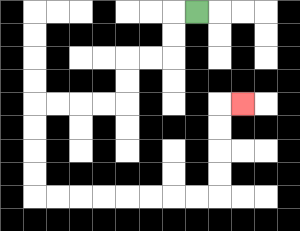{'start': '[8, 0]', 'end': '[10, 4]', 'path_directions': 'L,D,D,L,L,D,D,L,L,L,L,D,D,D,D,R,R,R,R,R,R,R,R,U,U,U,U,R', 'path_coordinates': '[[8, 0], [7, 0], [7, 1], [7, 2], [6, 2], [5, 2], [5, 3], [5, 4], [4, 4], [3, 4], [2, 4], [1, 4], [1, 5], [1, 6], [1, 7], [1, 8], [2, 8], [3, 8], [4, 8], [5, 8], [6, 8], [7, 8], [8, 8], [9, 8], [9, 7], [9, 6], [9, 5], [9, 4], [10, 4]]'}